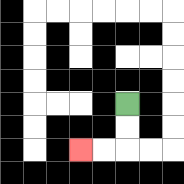{'start': '[5, 4]', 'end': '[3, 6]', 'path_directions': 'D,D,L,L', 'path_coordinates': '[[5, 4], [5, 5], [5, 6], [4, 6], [3, 6]]'}